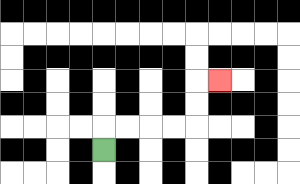{'start': '[4, 6]', 'end': '[9, 3]', 'path_directions': 'U,R,R,R,R,U,U,R', 'path_coordinates': '[[4, 6], [4, 5], [5, 5], [6, 5], [7, 5], [8, 5], [8, 4], [8, 3], [9, 3]]'}